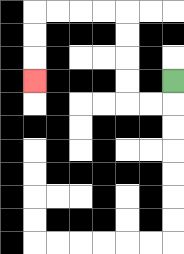{'start': '[7, 3]', 'end': '[1, 3]', 'path_directions': 'D,L,L,U,U,U,U,L,L,L,L,D,D,D', 'path_coordinates': '[[7, 3], [7, 4], [6, 4], [5, 4], [5, 3], [5, 2], [5, 1], [5, 0], [4, 0], [3, 0], [2, 0], [1, 0], [1, 1], [1, 2], [1, 3]]'}